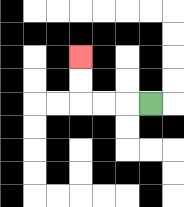{'start': '[6, 4]', 'end': '[3, 2]', 'path_directions': 'L,L,L,U,U', 'path_coordinates': '[[6, 4], [5, 4], [4, 4], [3, 4], [3, 3], [3, 2]]'}